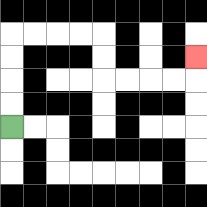{'start': '[0, 5]', 'end': '[8, 2]', 'path_directions': 'U,U,U,U,R,R,R,R,D,D,R,R,R,R,U', 'path_coordinates': '[[0, 5], [0, 4], [0, 3], [0, 2], [0, 1], [1, 1], [2, 1], [3, 1], [4, 1], [4, 2], [4, 3], [5, 3], [6, 3], [7, 3], [8, 3], [8, 2]]'}